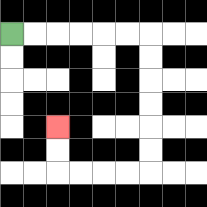{'start': '[0, 1]', 'end': '[2, 5]', 'path_directions': 'R,R,R,R,R,R,D,D,D,D,D,D,L,L,L,L,U,U', 'path_coordinates': '[[0, 1], [1, 1], [2, 1], [3, 1], [4, 1], [5, 1], [6, 1], [6, 2], [6, 3], [6, 4], [6, 5], [6, 6], [6, 7], [5, 7], [4, 7], [3, 7], [2, 7], [2, 6], [2, 5]]'}